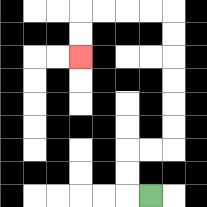{'start': '[6, 8]', 'end': '[3, 2]', 'path_directions': 'L,U,U,R,R,U,U,U,U,U,U,L,L,L,L,D,D', 'path_coordinates': '[[6, 8], [5, 8], [5, 7], [5, 6], [6, 6], [7, 6], [7, 5], [7, 4], [7, 3], [7, 2], [7, 1], [7, 0], [6, 0], [5, 0], [4, 0], [3, 0], [3, 1], [3, 2]]'}